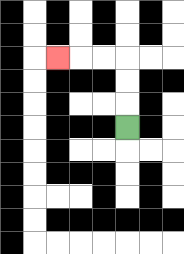{'start': '[5, 5]', 'end': '[2, 2]', 'path_directions': 'U,U,U,L,L,L', 'path_coordinates': '[[5, 5], [5, 4], [5, 3], [5, 2], [4, 2], [3, 2], [2, 2]]'}